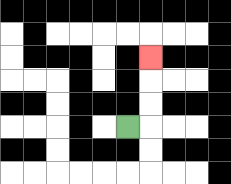{'start': '[5, 5]', 'end': '[6, 2]', 'path_directions': 'R,U,U,U', 'path_coordinates': '[[5, 5], [6, 5], [6, 4], [6, 3], [6, 2]]'}